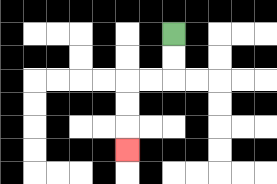{'start': '[7, 1]', 'end': '[5, 6]', 'path_directions': 'D,D,L,L,D,D,D', 'path_coordinates': '[[7, 1], [7, 2], [7, 3], [6, 3], [5, 3], [5, 4], [5, 5], [5, 6]]'}